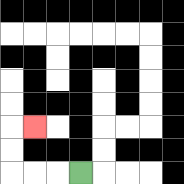{'start': '[3, 7]', 'end': '[1, 5]', 'path_directions': 'L,L,L,U,U,R', 'path_coordinates': '[[3, 7], [2, 7], [1, 7], [0, 7], [0, 6], [0, 5], [1, 5]]'}